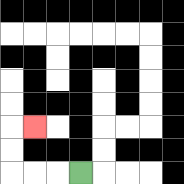{'start': '[3, 7]', 'end': '[1, 5]', 'path_directions': 'L,L,L,U,U,R', 'path_coordinates': '[[3, 7], [2, 7], [1, 7], [0, 7], [0, 6], [0, 5], [1, 5]]'}